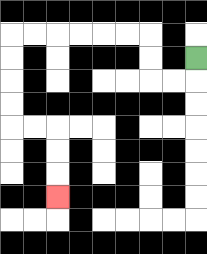{'start': '[8, 2]', 'end': '[2, 8]', 'path_directions': 'D,L,L,U,U,L,L,L,L,L,L,D,D,D,D,R,R,D,D,D', 'path_coordinates': '[[8, 2], [8, 3], [7, 3], [6, 3], [6, 2], [6, 1], [5, 1], [4, 1], [3, 1], [2, 1], [1, 1], [0, 1], [0, 2], [0, 3], [0, 4], [0, 5], [1, 5], [2, 5], [2, 6], [2, 7], [2, 8]]'}